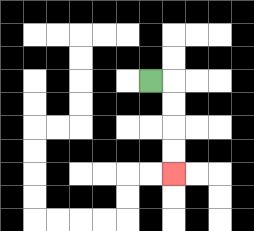{'start': '[6, 3]', 'end': '[7, 7]', 'path_directions': 'R,D,D,D,D', 'path_coordinates': '[[6, 3], [7, 3], [7, 4], [7, 5], [7, 6], [7, 7]]'}